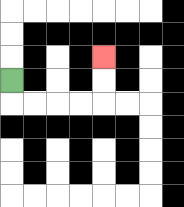{'start': '[0, 3]', 'end': '[4, 2]', 'path_directions': 'D,R,R,R,R,U,U', 'path_coordinates': '[[0, 3], [0, 4], [1, 4], [2, 4], [3, 4], [4, 4], [4, 3], [4, 2]]'}